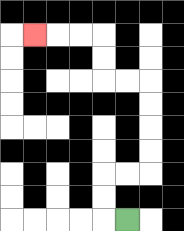{'start': '[5, 9]', 'end': '[1, 1]', 'path_directions': 'L,U,U,R,R,U,U,U,U,L,L,U,U,L,L,L', 'path_coordinates': '[[5, 9], [4, 9], [4, 8], [4, 7], [5, 7], [6, 7], [6, 6], [6, 5], [6, 4], [6, 3], [5, 3], [4, 3], [4, 2], [4, 1], [3, 1], [2, 1], [1, 1]]'}